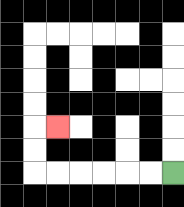{'start': '[7, 7]', 'end': '[2, 5]', 'path_directions': 'L,L,L,L,L,L,U,U,R', 'path_coordinates': '[[7, 7], [6, 7], [5, 7], [4, 7], [3, 7], [2, 7], [1, 7], [1, 6], [1, 5], [2, 5]]'}